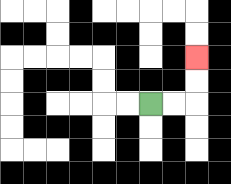{'start': '[6, 4]', 'end': '[8, 2]', 'path_directions': 'R,R,U,U', 'path_coordinates': '[[6, 4], [7, 4], [8, 4], [8, 3], [8, 2]]'}